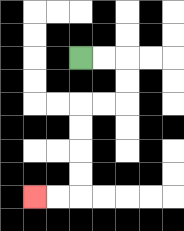{'start': '[3, 2]', 'end': '[1, 8]', 'path_directions': 'R,R,D,D,L,L,D,D,D,D,L,L', 'path_coordinates': '[[3, 2], [4, 2], [5, 2], [5, 3], [5, 4], [4, 4], [3, 4], [3, 5], [3, 6], [3, 7], [3, 8], [2, 8], [1, 8]]'}